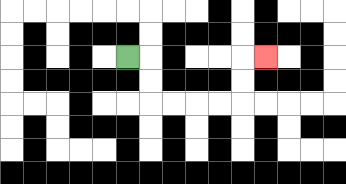{'start': '[5, 2]', 'end': '[11, 2]', 'path_directions': 'R,D,D,R,R,R,R,U,U,R', 'path_coordinates': '[[5, 2], [6, 2], [6, 3], [6, 4], [7, 4], [8, 4], [9, 4], [10, 4], [10, 3], [10, 2], [11, 2]]'}